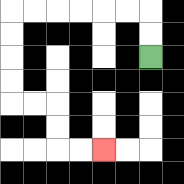{'start': '[6, 2]', 'end': '[4, 6]', 'path_directions': 'U,U,L,L,L,L,L,L,D,D,D,D,R,R,D,D,R,R', 'path_coordinates': '[[6, 2], [6, 1], [6, 0], [5, 0], [4, 0], [3, 0], [2, 0], [1, 0], [0, 0], [0, 1], [0, 2], [0, 3], [0, 4], [1, 4], [2, 4], [2, 5], [2, 6], [3, 6], [4, 6]]'}